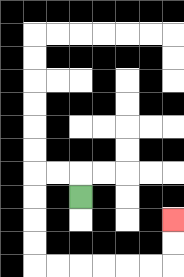{'start': '[3, 8]', 'end': '[7, 9]', 'path_directions': 'U,L,L,D,D,D,D,R,R,R,R,R,R,U,U', 'path_coordinates': '[[3, 8], [3, 7], [2, 7], [1, 7], [1, 8], [1, 9], [1, 10], [1, 11], [2, 11], [3, 11], [4, 11], [5, 11], [6, 11], [7, 11], [7, 10], [7, 9]]'}